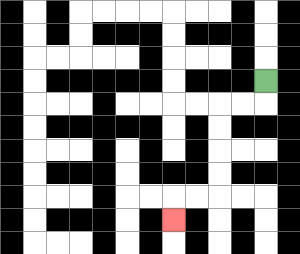{'start': '[11, 3]', 'end': '[7, 9]', 'path_directions': 'D,L,L,D,D,D,D,L,L,D', 'path_coordinates': '[[11, 3], [11, 4], [10, 4], [9, 4], [9, 5], [9, 6], [9, 7], [9, 8], [8, 8], [7, 8], [7, 9]]'}